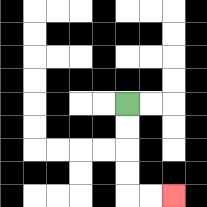{'start': '[5, 4]', 'end': '[7, 8]', 'path_directions': 'D,D,D,D,R,R', 'path_coordinates': '[[5, 4], [5, 5], [5, 6], [5, 7], [5, 8], [6, 8], [7, 8]]'}